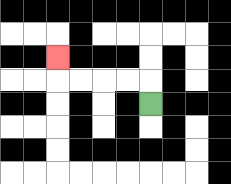{'start': '[6, 4]', 'end': '[2, 2]', 'path_directions': 'U,L,L,L,L,U', 'path_coordinates': '[[6, 4], [6, 3], [5, 3], [4, 3], [3, 3], [2, 3], [2, 2]]'}